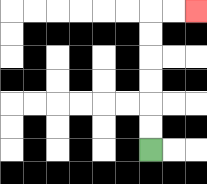{'start': '[6, 6]', 'end': '[8, 0]', 'path_directions': 'U,U,U,U,U,U,R,R', 'path_coordinates': '[[6, 6], [6, 5], [6, 4], [6, 3], [6, 2], [6, 1], [6, 0], [7, 0], [8, 0]]'}